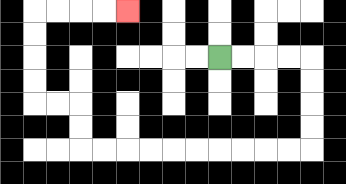{'start': '[9, 2]', 'end': '[5, 0]', 'path_directions': 'R,R,R,R,D,D,D,D,L,L,L,L,L,L,L,L,L,L,U,U,L,L,U,U,U,U,R,R,R,R', 'path_coordinates': '[[9, 2], [10, 2], [11, 2], [12, 2], [13, 2], [13, 3], [13, 4], [13, 5], [13, 6], [12, 6], [11, 6], [10, 6], [9, 6], [8, 6], [7, 6], [6, 6], [5, 6], [4, 6], [3, 6], [3, 5], [3, 4], [2, 4], [1, 4], [1, 3], [1, 2], [1, 1], [1, 0], [2, 0], [3, 0], [4, 0], [5, 0]]'}